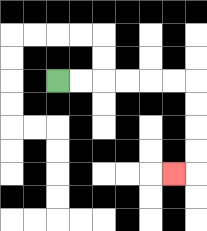{'start': '[2, 3]', 'end': '[7, 7]', 'path_directions': 'R,R,R,R,R,R,D,D,D,D,L', 'path_coordinates': '[[2, 3], [3, 3], [4, 3], [5, 3], [6, 3], [7, 3], [8, 3], [8, 4], [8, 5], [8, 6], [8, 7], [7, 7]]'}